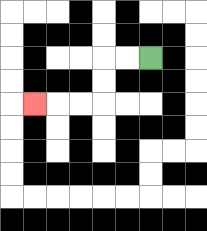{'start': '[6, 2]', 'end': '[1, 4]', 'path_directions': 'L,L,D,D,L,L,L', 'path_coordinates': '[[6, 2], [5, 2], [4, 2], [4, 3], [4, 4], [3, 4], [2, 4], [1, 4]]'}